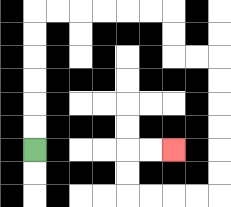{'start': '[1, 6]', 'end': '[7, 6]', 'path_directions': 'U,U,U,U,U,U,R,R,R,R,R,R,D,D,R,R,D,D,D,D,D,D,L,L,L,L,U,U,R,R', 'path_coordinates': '[[1, 6], [1, 5], [1, 4], [1, 3], [1, 2], [1, 1], [1, 0], [2, 0], [3, 0], [4, 0], [5, 0], [6, 0], [7, 0], [7, 1], [7, 2], [8, 2], [9, 2], [9, 3], [9, 4], [9, 5], [9, 6], [9, 7], [9, 8], [8, 8], [7, 8], [6, 8], [5, 8], [5, 7], [5, 6], [6, 6], [7, 6]]'}